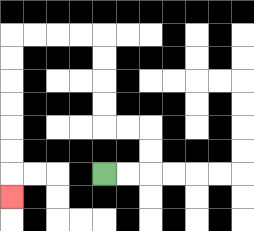{'start': '[4, 7]', 'end': '[0, 8]', 'path_directions': 'R,R,U,U,L,L,U,U,U,U,L,L,L,L,D,D,D,D,D,D,D', 'path_coordinates': '[[4, 7], [5, 7], [6, 7], [6, 6], [6, 5], [5, 5], [4, 5], [4, 4], [4, 3], [4, 2], [4, 1], [3, 1], [2, 1], [1, 1], [0, 1], [0, 2], [0, 3], [0, 4], [0, 5], [0, 6], [0, 7], [0, 8]]'}